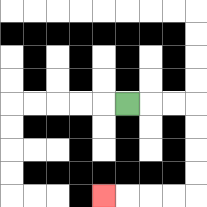{'start': '[5, 4]', 'end': '[4, 8]', 'path_directions': 'R,R,R,D,D,D,D,L,L,L,L', 'path_coordinates': '[[5, 4], [6, 4], [7, 4], [8, 4], [8, 5], [8, 6], [8, 7], [8, 8], [7, 8], [6, 8], [5, 8], [4, 8]]'}